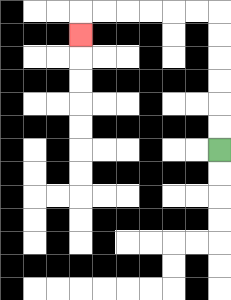{'start': '[9, 6]', 'end': '[3, 1]', 'path_directions': 'U,U,U,U,U,U,L,L,L,L,L,L,D', 'path_coordinates': '[[9, 6], [9, 5], [9, 4], [9, 3], [9, 2], [9, 1], [9, 0], [8, 0], [7, 0], [6, 0], [5, 0], [4, 0], [3, 0], [3, 1]]'}